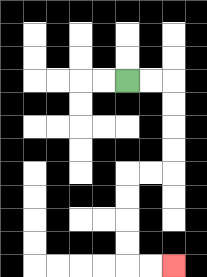{'start': '[5, 3]', 'end': '[7, 11]', 'path_directions': 'R,R,D,D,D,D,L,L,D,D,D,D,R,R', 'path_coordinates': '[[5, 3], [6, 3], [7, 3], [7, 4], [7, 5], [7, 6], [7, 7], [6, 7], [5, 7], [5, 8], [5, 9], [5, 10], [5, 11], [6, 11], [7, 11]]'}